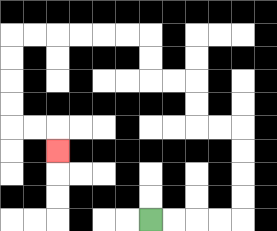{'start': '[6, 9]', 'end': '[2, 6]', 'path_directions': 'R,R,R,R,U,U,U,U,L,L,U,U,L,L,U,U,L,L,L,L,L,L,D,D,D,D,R,R,D', 'path_coordinates': '[[6, 9], [7, 9], [8, 9], [9, 9], [10, 9], [10, 8], [10, 7], [10, 6], [10, 5], [9, 5], [8, 5], [8, 4], [8, 3], [7, 3], [6, 3], [6, 2], [6, 1], [5, 1], [4, 1], [3, 1], [2, 1], [1, 1], [0, 1], [0, 2], [0, 3], [0, 4], [0, 5], [1, 5], [2, 5], [2, 6]]'}